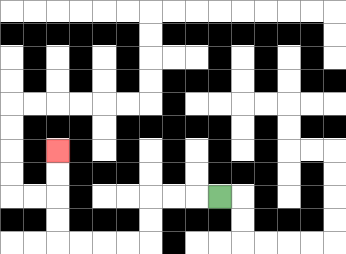{'start': '[9, 8]', 'end': '[2, 6]', 'path_directions': 'L,L,L,D,D,L,L,L,L,U,U,U,U', 'path_coordinates': '[[9, 8], [8, 8], [7, 8], [6, 8], [6, 9], [6, 10], [5, 10], [4, 10], [3, 10], [2, 10], [2, 9], [2, 8], [2, 7], [2, 6]]'}